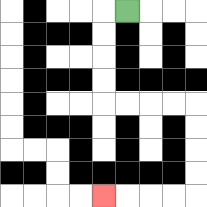{'start': '[5, 0]', 'end': '[4, 8]', 'path_directions': 'L,D,D,D,D,R,R,R,R,D,D,D,D,L,L,L,L', 'path_coordinates': '[[5, 0], [4, 0], [4, 1], [4, 2], [4, 3], [4, 4], [5, 4], [6, 4], [7, 4], [8, 4], [8, 5], [8, 6], [8, 7], [8, 8], [7, 8], [6, 8], [5, 8], [4, 8]]'}